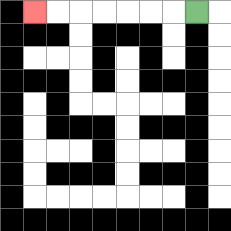{'start': '[8, 0]', 'end': '[1, 0]', 'path_directions': 'L,L,L,L,L,L,L', 'path_coordinates': '[[8, 0], [7, 0], [6, 0], [5, 0], [4, 0], [3, 0], [2, 0], [1, 0]]'}